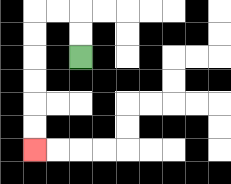{'start': '[3, 2]', 'end': '[1, 6]', 'path_directions': 'U,U,L,L,D,D,D,D,D,D', 'path_coordinates': '[[3, 2], [3, 1], [3, 0], [2, 0], [1, 0], [1, 1], [1, 2], [1, 3], [1, 4], [1, 5], [1, 6]]'}